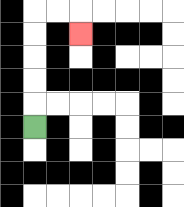{'start': '[1, 5]', 'end': '[3, 1]', 'path_directions': 'U,U,U,U,U,R,R,D', 'path_coordinates': '[[1, 5], [1, 4], [1, 3], [1, 2], [1, 1], [1, 0], [2, 0], [3, 0], [3, 1]]'}